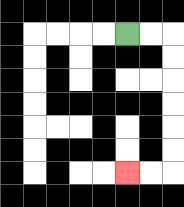{'start': '[5, 1]', 'end': '[5, 7]', 'path_directions': 'R,R,D,D,D,D,D,D,L,L', 'path_coordinates': '[[5, 1], [6, 1], [7, 1], [7, 2], [7, 3], [7, 4], [7, 5], [7, 6], [7, 7], [6, 7], [5, 7]]'}